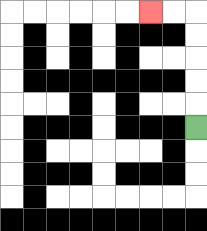{'start': '[8, 5]', 'end': '[6, 0]', 'path_directions': 'U,U,U,U,U,L,L', 'path_coordinates': '[[8, 5], [8, 4], [8, 3], [8, 2], [8, 1], [8, 0], [7, 0], [6, 0]]'}